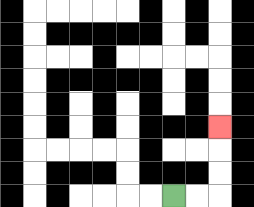{'start': '[7, 8]', 'end': '[9, 5]', 'path_directions': 'R,R,U,U,U', 'path_coordinates': '[[7, 8], [8, 8], [9, 8], [9, 7], [9, 6], [9, 5]]'}